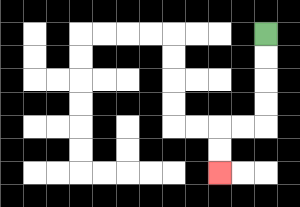{'start': '[11, 1]', 'end': '[9, 7]', 'path_directions': 'D,D,D,D,L,L,D,D', 'path_coordinates': '[[11, 1], [11, 2], [11, 3], [11, 4], [11, 5], [10, 5], [9, 5], [9, 6], [9, 7]]'}